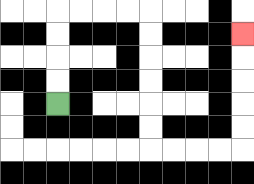{'start': '[2, 4]', 'end': '[10, 1]', 'path_directions': 'U,U,U,U,R,R,R,R,D,D,D,D,D,D,R,R,R,R,U,U,U,U,U', 'path_coordinates': '[[2, 4], [2, 3], [2, 2], [2, 1], [2, 0], [3, 0], [4, 0], [5, 0], [6, 0], [6, 1], [6, 2], [6, 3], [6, 4], [6, 5], [6, 6], [7, 6], [8, 6], [9, 6], [10, 6], [10, 5], [10, 4], [10, 3], [10, 2], [10, 1]]'}